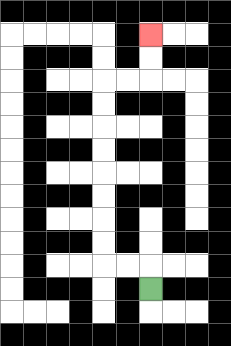{'start': '[6, 12]', 'end': '[6, 1]', 'path_directions': 'U,L,L,U,U,U,U,U,U,U,U,R,R,U,U', 'path_coordinates': '[[6, 12], [6, 11], [5, 11], [4, 11], [4, 10], [4, 9], [4, 8], [4, 7], [4, 6], [4, 5], [4, 4], [4, 3], [5, 3], [6, 3], [6, 2], [6, 1]]'}